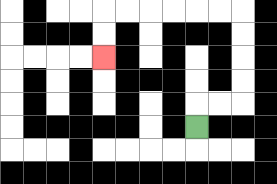{'start': '[8, 5]', 'end': '[4, 2]', 'path_directions': 'U,R,R,U,U,U,U,L,L,L,L,L,L,D,D', 'path_coordinates': '[[8, 5], [8, 4], [9, 4], [10, 4], [10, 3], [10, 2], [10, 1], [10, 0], [9, 0], [8, 0], [7, 0], [6, 0], [5, 0], [4, 0], [4, 1], [4, 2]]'}